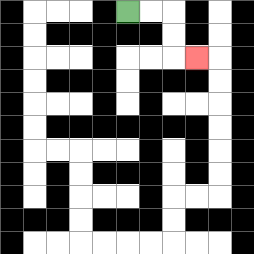{'start': '[5, 0]', 'end': '[8, 2]', 'path_directions': 'R,R,D,D,R', 'path_coordinates': '[[5, 0], [6, 0], [7, 0], [7, 1], [7, 2], [8, 2]]'}